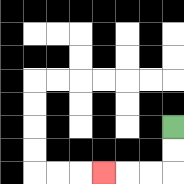{'start': '[7, 5]', 'end': '[4, 7]', 'path_directions': 'D,D,L,L,L', 'path_coordinates': '[[7, 5], [7, 6], [7, 7], [6, 7], [5, 7], [4, 7]]'}